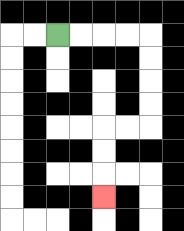{'start': '[2, 1]', 'end': '[4, 8]', 'path_directions': 'R,R,R,R,D,D,D,D,L,L,D,D,D', 'path_coordinates': '[[2, 1], [3, 1], [4, 1], [5, 1], [6, 1], [6, 2], [6, 3], [6, 4], [6, 5], [5, 5], [4, 5], [4, 6], [4, 7], [4, 8]]'}